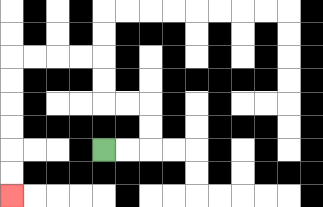{'start': '[4, 6]', 'end': '[0, 8]', 'path_directions': 'R,R,U,U,L,L,U,U,L,L,L,L,D,D,D,D,D,D', 'path_coordinates': '[[4, 6], [5, 6], [6, 6], [6, 5], [6, 4], [5, 4], [4, 4], [4, 3], [4, 2], [3, 2], [2, 2], [1, 2], [0, 2], [0, 3], [0, 4], [0, 5], [0, 6], [0, 7], [0, 8]]'}